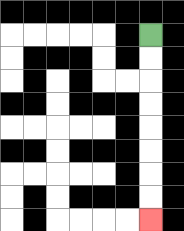{'start': '[6, 1]', 'end': '[6, 9]', 'path_directions': 'D,D,D,D,D,D,D,D', 'path_coordinates': '[[6, 1], [6, 2], [6, 3], [6, 4], [6, 5], [6, 6], [6, 7], [6, 8], [6, 9]]'}